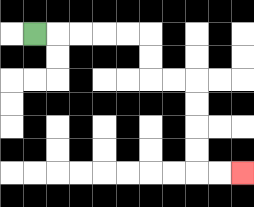{'start': '[1, 1]', 'end': '[10, 7]', 'path_directions': 'R,R,R,R,R,D,D,R,R,D,D,D,D,R,R', 'path_coordinates': '[[1, 1], [2, 1], [3, 1], [4, 1], [5, 1], [6, 1], [6, 2], [6, 3], [7, 3], [8, 3], [8, 4], [8, 5], [8, 6], [8, 7], [9, 7], [10, 7]]'}